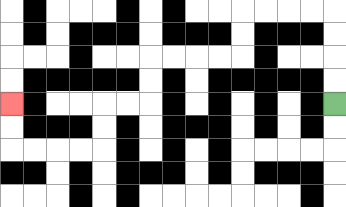{'start': '[14, 4]', 'end': '[0, 4]', 'path_directions': 'U,U,U,U,L,L,L,L,D,D,L,L,L,L,D,D,L,L,D,D,L,L,L,L,U,U', 'path_coordinates': '[[14, 4], [14, 3], [14, 2], [14, 1], [14, 0], [13, 0], [12, 0], [11, 0], [10, 0], [10, 1], [10, 2], [9, 2], [8, 2], [7, 2], [6, 2], [6, 3], [6, 4], [5, 4], [4, 4], [4, 5], [4, 6], [3, 6], [2, 6], [1, 6], [0, 6], [0, 5], [0, 4]]'}